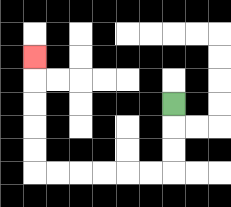{'start': '[7, 4]', 'end': '[1, 2]', 'path_directions': 'D,D,D,L,L,L,L,L,L,U,U,U,U,U', 'path_coordinates': '[[7, 4], [7, 5], [7, 6], [7, 7], [6, 7], [5, 7], [4, 7], [3, 7], [2, 7], [1, 7], [1, 6], [1, 5], [1, 4], [1, 3], [1, 2]]'}